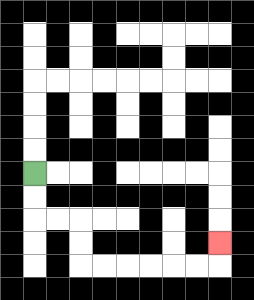{'start': '[1, 7]', 'end': '[9, 10]', 'path_directions': 'D,D,R,R,D,D,R,R,R,R,R,R,U', 'path_coordinates': '[[1, 7], [1, 8], [1, 9], [2, 9], [3, 9], [3, 10], [3, 11], [4, 11], [5, 11], [6, 11], [7, 11], [8, 11], [9, 11], [9, 10]]'}